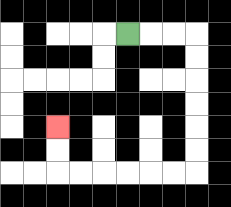{'start': '[5, 1]', 'end': '[2, 5]', 'path_directions': 'R,R,R,D,D,D,D,D,D,L,L,L,L,L,L,U,U', 'path_coordinates': '[[5, 1], [6, 1], [7, 1], [8, 1], [8, 2], [8, 3], [8, 4], [8, 5], [8, 6], [8, 7], [7, 7], [6, 7], [5, 7], [4, 7], [3, 7], [2, 7], [2, 6], [2, 5]]'}